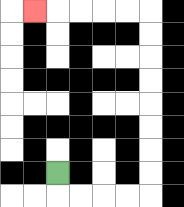{'start': '[2, 7]', 'end': '[1, 0]', 'path_directions': 'D,R,R,R,R,U,U,U,U,U,U,U,U,L,L,L,L,L', 'path_coordinates': '[[2, 7], [2, 8], [3, 8], [4, 8], [5, 8], [6, 8], [6, 7], [6, 6], [6, 5], [6, 4], [6, 3], [6, 2], [6, 1], [6, 0], [5, 0], [4, 0], [3, 0], [2, 0], [1, 0]]'}